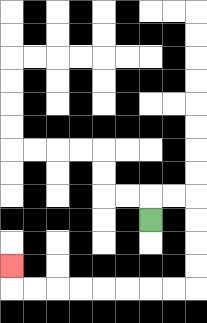{'start': '[6, 9]', 'end': '[0, 11]', 'path_directions': 'U,R,R,D,D,D,D,L,L,L,L,L,L,L,L,U', 'path_coordinates': '[[6, 9], [6, 8], [7, 8], [8, 8], [8, 9], [8, 10], [8, 11], [8, 12], [7, 12], [6, 12], [5, 12], [4, 12], [3, 12], [2, 12], [1, 12], [0, 12], [0, 11]]'}